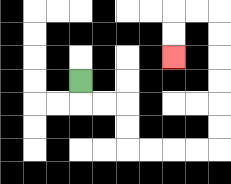{'start': '[3, 3]', 'end': '[7, 2]', 'path_directions': 'D,R,R,D,D,R,R,R,R,U,U,U,U,U,U,L,L,D,D', 'path_coordinates': '[[3, 3], [3, 4], [4, 4], [5, 4], [5, 5], [5, 6], [6, 6], [7, 6], [8, 6], [9, 6], [9, 5], [9, 4], [9, 3], [9, 2], [9, 1], [9, 0], [8, 0], [7, 0], [7, 1], [7, 2]]'}